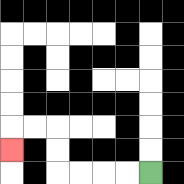{'start': '[6, 7]', 'end': '[0, 6]', 'path_directions': 'L,L,L,L,U,U,L,L,D', 'path_coordinates': '[[6, 7], [5, 7], [4, 7], [3, 7], [2, 7], [2, 6], [2, 5], [1, 5], [0, 5], [0, 6]]'}